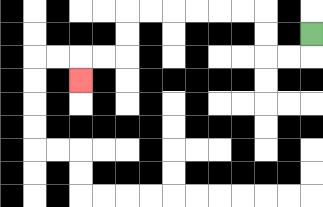{'start': '[13, 1]', 'end': '[3, 3]', 'path_directions': 'D,L,L,U,U,L,L,L,L,L,L,D,D,L,L,D', 'path_coordinates': '[[13, 1], [13, 2], [12, 2], [11, 2], [11, 1], [11, 0], [10, 0], [9, 0], [8, 0], [7, 0], [6, 0], [5, 0], [5, 1], [5, 2], [4, 2], [3, 2], [3, 3]]'}